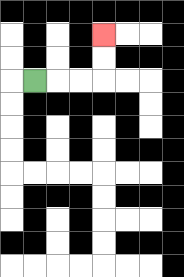{'start': '[1, 3]', 'end': '[4, 1]', 'path_directions': 'R,R,R,U,U', 'path_coordinates': '[[1, 3], [2, 3], [3, 3], [4, 3], [4, 2], [4, 1]]'}